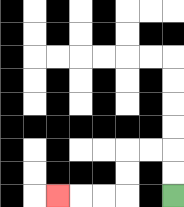{'start': '[7, 8]', 'end': '[2, 8]', 'path_directions': 'U,U,L,L,D,D,L,L,L', 'path_coordinates': '[[7, 8], [7, 7], [7, 6], [6, 6], [5, 6], [5, 7], [5, 8], [4, 8], [3, 8], [2, 8]]'}